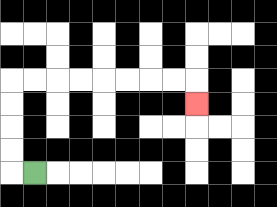{'start': '[1, 7]', 'end': '[8, 4]', 'path_directions': 'L,U,U,U,U,R,R,R,R,R,R,R,R,D', 'path_coordinates': '[[1, 7], [0, 7], [0, 6], [0, 5], [0, 4], [0, 3], [1, 3], [2, 3], [3, 3], [4, 3], [5, 3], [6, 3], [7, 3], [8, 3], [8, 4]]'}